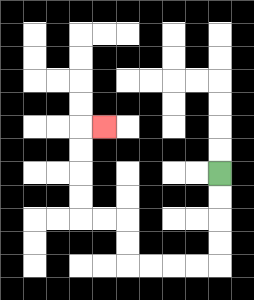{'start': '[9, 7]', 'end': '[4, 5]', 'path_directions': 'D,D,D,D,L,L,L,L,U,U,L,L,U,U,U,U,R', 'path_coordinates': '[[9, 7], [9, 8], [9, 9], [9, 10], [9, 11], [8, 11], [7, 11], [6, 11], [5, 11], [5, 10], [5, 9], [4, 9], [3, 9], [3, 8], [3, 7], [3, 6], [3, 5], [4, 5]]'}